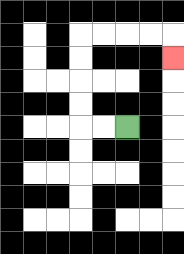{'start': '[5, 5]', 'end': '[7, 2]', 'path_directions': 'L,L,U,U,U,U,R,R,R,R,D', 'path_coordinates': '[[5, 5], [4, 5], [3, 5], [3, 4], [3, 3], [3, 2], [3, 1], [4, 1], [5, 1], [6, 1], [7, 1], [7, 2]]'}